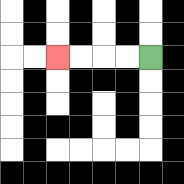{'start': '[6, 2]', 'end': '[2, 2]', 'path_directions': 'L,L,L,L', 'path_coordinates': '[[6, 2], [5, 2], [4, 2], [3, 2], [2, 2]]'}